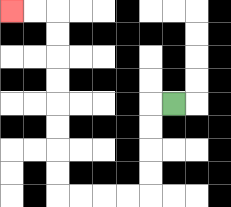{'start': '[7, 4]', 'end': '[0, 0]', 'path_directions': 'L,D,D,D,D,L,L,L,L,U,U,U,U,U,U,U,U,L,L', 'path_coordinates': '[[7, 4], [6, 4], [6, 5], [6, 6], [6, 7], [6, 8], [5, 8], [4, 8], [3, 8], [2, 8], [2, 7], [2, 6], [2, 5], [2, 4], [2, 3], [2, 2], [2, 1], [2, 0], [1, 0], [0, 0]]'}